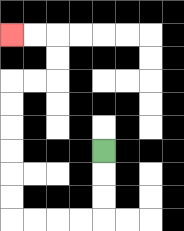{'start': '[4, 6]', 'end': '[0, 1]', 'path_directions': 'D,D,D,L,L,L,L,U,U,U,U,U,U,R,R,U,U,L,L', 'path_coordinates': '[[4, 6], [4, 7], [4, 8], [4, 9], [3, 9], [2, 9], [1, 9], [0, 9], [0, 8], [0, 7], [0, 6], [0, 5], [0, 4], [0, 3], [1, 3], [2, 3], [2, 2], [2, 1], [1, 1], [0, 1]]'}